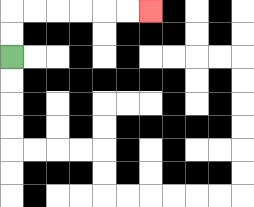{'start': '[0, 2]', 'end': '[6, 0]', 'path_directions': 'U,U,R,R,R,R,R,R', 'path_coordinates': '[[0, 2], [0, 1], [0, 0], [1, 0], [2, 0], [3, 0], [4, 0], [5, 0], [6, 0]]'}